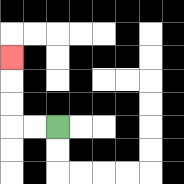{'start': '[2, 5]', 'end': '[0, 2]', 'path_directions': 'L,L,U,U,U', 'path_coordinates': '[[2, 5], [1, 5], [0, 5], [0, 4], [0, 3], [0, 2]]'}